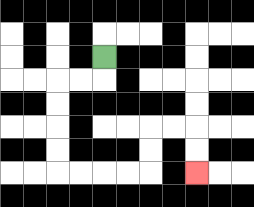{'start': '[4, 2]', 'end': '[8, 7]', 'path_directions': 'D,L,L,D,D,D,D,R,R,R,R,U,U,R,R,D,D', 'path_coordinates': '[[4, 2], [4, 3], [3, 3], [2, 3], [2, 4], [2, 5], [2, 6], [2, 7], [3, 7], [4, 7], [5, 7], [6, 7], [6, 6], [6, 5], [7, 5], [8, 5], [8, 6], [8, 7]]'}